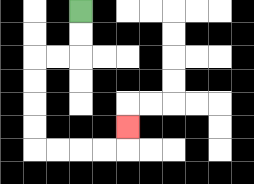{'start': '[3, 0]', 'end': '[5, 5]', 'path_directions': 'D,D,L,L,D,D,D,D,R,R,R,R,U', 'path_coordinates': '[[3, 0], [3, 1], [3, 2], [2, 2], [1, 2], [1, 3], [1, 4], [1, 5], [1, 6], [2, 6], [3, 6], [4, 6], [5, 6], [5, 5]]'}